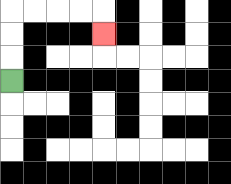{'start': '[0, 3]', 'end': '[4, 1]', 'path_directions': 'U,U,U,R,R,R,R,D', 'path_coordinates': '[[0, 3], [0, 2], [0, 1], [0, 0], [1, 0], [2, 0], [3, 0], [4, 0], [4, 1]]'}